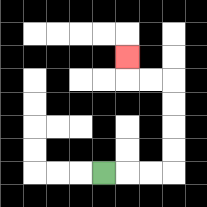{'start': '[4, 7]', 'end': '[5, 2]', 'path_directions': 'R,R,R,U,U,U,U,L,L,U', 'path_coordinates': '[[4, 7], [5, 7], [6, 7], [7, 7], [7, 6], [7, 5], [7, 4], [7, 3], [6, 3], [5, 3], [5, 2]]'}